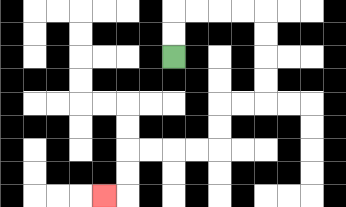{'start': '[7, 2]', 'end': '[4, 8]', 'path_directions': 'U,U,R,R,R,R,D,D,D,D,L,L,D,D,L,L,L,L,D,D,L', 'path_coordinates': '[[7, 2], [7, 1], [7, 0], [8, 0], [9, 0], [10, 0], [11, 0], [11, 1], [11, 2], [11, 3], [11, 4], [10, 4], [9, 4], [9, 5], [9, 6], [8, 6], [7, 6], [6, 6], [5, 6], [5, 7], [5, 8], [4, 8]]'}